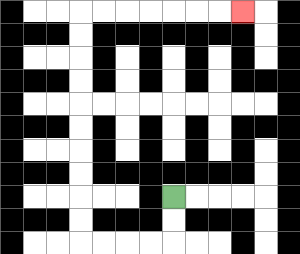{'start': '[7, 8]', 'end': '[10, 0]', 'path_directions': 'D,D,L,L,L,L,U,U,U,U,U,U,U,U,U,U,R,R,R,R,R,R,R', 'path_coordinates': '[[7, 8], [7, 9], [7, 10], [6, 10], [5, 10], [4, 10], [3, 10], [3, 9], [3, 8], [3, 7], [3, 6], [3, 5], [3, 4], [3, 3], [3, 2], [3, 1], [3, 0], [4, 0], [5, 0], [6, 0], [7, 0], [8, 0], [9, 0], [10, 0]]'}